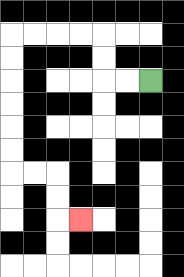{'start': '[6, 3]', 'end': '[3, 9]', 'path_directions': 'L,L,U,U,L,L,L,L,D,D,D,D,D,D,R,R,D,D,R', 'path_coordinates': '[[6, 3], [5, 3], [4, 3], [4, 2], [4, 1], [3, 1], [2, 1], [1, 1], [0, 1], [0, 2], [0, 3], [0, 4], [0, 5], [0, 6], [0, 7], [1, 7], [2, 7], [2, 8], [2, 9], [3, 9]]'}